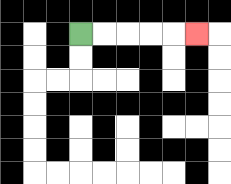{'start': '[3, 1]', 'end': '[8, 1]', 'path_directions': 'R,R,R,R,R', 'path_coordinates': '[[3, 1], [4, 1], [5, 1], [6, 1], [7, 1], [8, 1]]'}